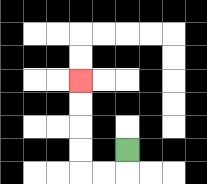{'start': '[5, 6]', 'end': '[3, 3]', 'path_directions': 'D,L,L,U,U,U,U', 'path_coordinates': '[[5, 6], [5, 7], [4, 7], [3, 7], [3, 6], [3, 5], [3, 4], [3, 3]]'}